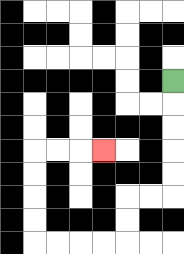{'start': '[7, 3]', 'end': '[4, 6]', 'path_directions': 'D,D,D,D,D,L,L,D,D,L,L,L,L,U,U,U,U,R,R,R', 'path_coordinates': '[[7, 3], [7, 4], [7, 5], [7, 6], [7, 7], [7, 8], [6, 8], [5, 8], [5, 9], [5, 10], [4, 10], [3, 10], [2, 10], [1, 10], [1, 9], [1, 8], [1, 7], [1, 6], [2, 6], [3, 6], [4, 6]]'}